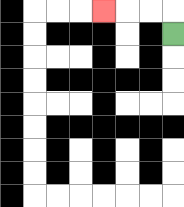{'start': '[7, 1]', 'end': '[4, 0]', 'path_directions': 'U,L,L,L', 'path_coordinates': '[[7, 1], [7, 0], [6, 0], [5, 0], [4, 0]]'}